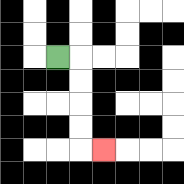{'start': '[2, 2]', 'end': '[4, 6]', 'path_directions': 'R,D,D,D,D,R', 'path_coordinates': '[[2, 2], [3, 2], [3, 3], [3, 4], [3, 5], [3, 6], [4, 6]]'}